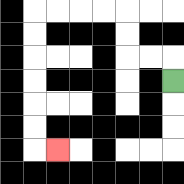{'start': '[7, 3]', 'end': '[2, 6]', 'path_directions': 'U,L,L,U,U,L,L,L,L,D,D,D,D,D,D,R', 'path_coordinates': '[[7, 3], [7, 2], [6, 2], [5, 2], [5, 1], [5, 0], [4, 0], [3, 0], [2, 0], [1, 0], [1, 1], [1, 2], [1, 3], [1, 4], [1, 5], [1, 6], [2, 6]]'}